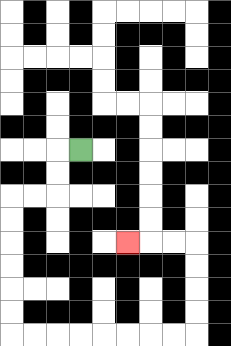{'start': '[3, 6]', 'end': '[5, 10]', 'path_directions': 'L,D,D,L,L,D,D,D,D,D,D,R,R,R,R,R,R,R,R,U,U,U,U,L,L,L', 'path_coordinates': '[[3, 6], [2, 6], [2, 7], [2, 8], [1, 8], [0, 8], [0, 9], [0, 10], [0, 11], [0, 12], [0, 13], [0, 14], [1, 14], [2, 14], [3, 14], [4, 14], [5, 14], [6, 14], [7, 14], [8, 14], [8, 13], [8, 12], [8, 11], [8, 10], [7, 10], [6, 10], [5, 10]]'}